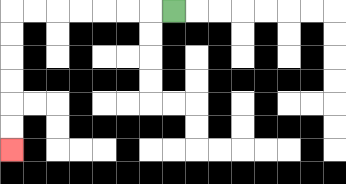{'start': '[7, 0]', 'end': '[0, 6]', 'path_directions': 'L,L,L,L,L,L,L,D,D,D,D,D,D', 'path_coordinates': '[[7, 0], [6, 0], [5, 0], [4, 0], [3, 0], [2, 0], [1, 0], [0, 0], [0, 1], [0, 2], [0, 3], [0, 4], [0, 5], [0, 6]]'}